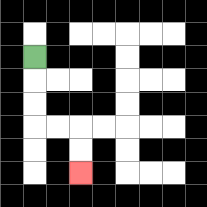{'start': '[1, 2]', 'end': '[3, 7]', 'path_directions': 'D,D,D,R,R,D,D', 'path_coordinates': '[[1, 2], [1, 3], [1, 4], [1, 5], [2, 5], [3, 5], [3, 6], [3, 7]]'}